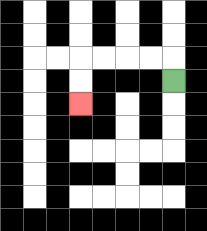{'start': '[7, 3]', 'end': '[3, 4]', 'path_directions': 'U,L,L,L,L,D,D', 'path_coordinates': '[[7, 3], [7, 2], [6, 2], [5, 2], [4, 2], [3, 2], [3, 3], [3, 4]]'}